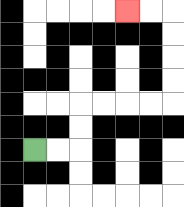{'start': '[1, 6]', 'end': '[5, 0]', 'path_directions': 'R,R,U,U,R,R,R,R,U,U,U,U,L,L', 'path_coordinates': '[[1, 6], [2, 6], [3, 6], [3, 5], [3, 4], [4, 4], [5, 4], [6, 4], [7, 4], [7, 3], [7, 2], [7, 1], [7, 0], [6, 0], [5, 0]]'}